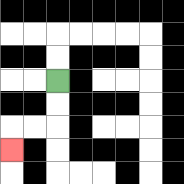{'start': '[2, 3]', 'end': '[0, 6]', 'path_directions': 'D,D,L,L,D', 'path_coordinates': '[[2, 3], [2, 4], [2, 5], [1, 5], [0, 5], [0, 6]]'}